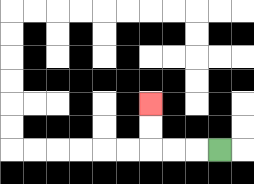{'start': '[9, 6]', 'end': '[6, 4]', 'path_directions': 'L,L,L,U,U', 'path_coordinates': '[[9, 6], [8, 6], [7, 6], [6, 6], [6, 5], [6, 4]]'}